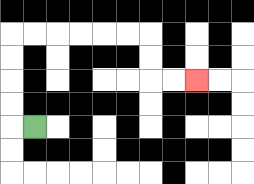{'start': '[1, 5]', 'end': '[8, 3]', 'path_directions': 'L,U,U,U,U,R,R,R,R,R,R,D,D,R,R', 'path_coordinates': '[[1, 5], [0, 5], [0, 4], [0, 3], [0, 2], [0, 1], [1, 1], [2, 1], [3, 1], [4, 1], [5, 1], [6, 1], [6, 2], [6, 3], [7, 3], [8, 3]]'}